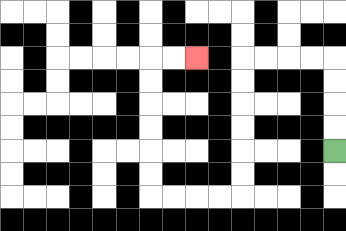{'start': '[14, 6]', 'end': '[8, 2]', 'path_directions': 'U,U,U,U,L,L,L,L,D,D,D,D,D,D,L,L,L,L,U,U,U,U,U,U,R,R', 'path_coordinates': '[[14, 6], [14, 5], [14, 4], [14, 3], [14, 2], [13, 2], [12, 2], [11, 2], [10, 2], [10, 3], [10, 4], [10, 5], [10, 6], [10, 7], [10, 8], [9, 8], [8, 8], [7, 8], [6, 8], [6, 7], [6, 6], [6, 5], [6, 4], [6, 3], [6, 2], [7, 2], [8, 2]]'}